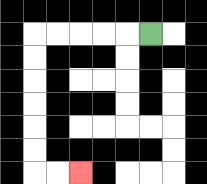{'start': '[6, 1]', 'end': '[3, 7]', 'path_directions': 'L,L,L,L,L,D,D,D,D,D,D,R,R', 'path_coordinates': '[[6, 1], [5, 1], [4, 1], [3, 1], [2, 1], [1, 1], [1, 2], [1, 3], [1, 4], [1, 5], [1, 6], [1, 7], [2, 7], [3, 7]]'}